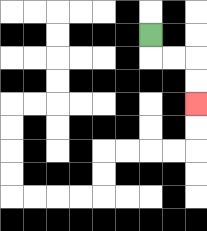{'start': '[6, 1]', 'end': '[8, 4]', 'path_directions': 'D,R,R,D,D', 'path_coordinates': '[[6, 1], [6, 2], [7, 2], [8, 2], [8, 3], [8, 4]]'}